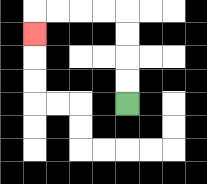{'start': '[5, 4]', 'end': '[1, 1]', 'path_directions': 'U,U,U,U,L,L,L,L,D', 'path_coordinates': '[[5, 4], [5, 3], [5, 2], [5, 1], [5, 0], [4, 0], [3, 0], [2, 0], [1, 0], [1, 1]]'}